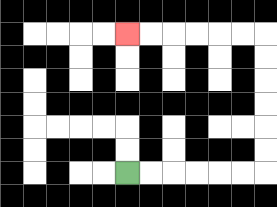{'start': '[5, 7]', 'end': '[5, 1]', 'path_directions': 'R,R,R,R,R,R,U,U,U,U,U,U,L,L,L,L,L,L', 'path_coordinates': '[[5, 7], [6, 7], [7, 7], [8, 7], [9, 7], [10, 7], [11, 7], [11, 6], [11, 5], [11, 4], [11, 3], [11, 2], [11, 1], [10, 1], [9, 1], [8, 1], [7, 1], [6, 1], [5, 1]]'}